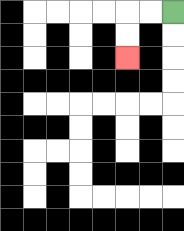{'start': '[7, 0]', 'end': '[5, 2]', 'path_directions': 'L,L,D,D', 'path_coordinates': '[[7, 0], [6, 0], [5, 0], [5, 1], [5, 2]]'}